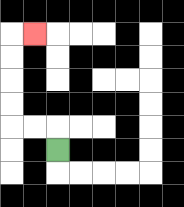{'start': '[2, 6]', 'end': '[1, 1]', 'path_directions': 'U,L,L,U,U,U,U,R', 'path_coordinates': '[[2, 6], [2, 5], [1, 5], [0, 5], [0, 4], [0, 3], [0, 2], [0, 1], [1, 1]]'}